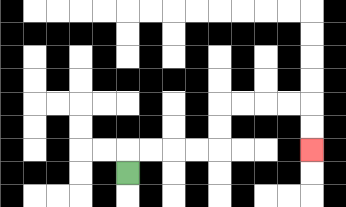{'start': '[5, 7]', 'end': '[13, 6]', 'path_directions': 'U,R,R,R,R,U,U,R,R,R,R,D,D', 'path_coordinates': '[[5, 7], [5, 6], [6, 6], [7, 6], [8, 6], [9, 6], [9, 5], [9, 4], [10, 4], [11, 4], [12, 4], [13, 4], [13, 5], [13, 6]]'}